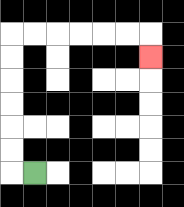{'start': '[1, 7]', 'end': '[6, 2]', 'path_directions': 'L,U,U,U,U,U,U,R,R,R,R,R,R,D', 'path_coordinates': '[[1, 7], [0, 7], [0, 6], [0, 5], [0, 4], [0, 3], [0, 2], [0, 1], [1, 1], [2, 1], [3, 1], [4, 1], [5, 1], [6, 1], [6, 2]]'}